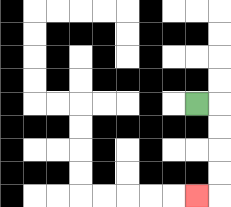{'start': '[8, 4]', 'end': '[8, 8]', 'path_directions': 'R,D,D,D,D,L', 'path_coordinates': '[[8, 4], [9, 4], [9, 5], [9, 6], [9, 7], [9, 8], [8, 8]]'}